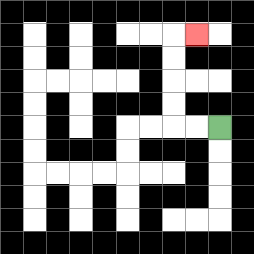{'start': '[9, 5]', 'end': '[8, 1]', 'path_directions': 'L,L,U,U,U,U,R', 'path_coordinates': '[[9, 5], [8, 5], [7, 5], [7, 4], [7, 3], [7, 2], [7, 1], [8, 1]]'}